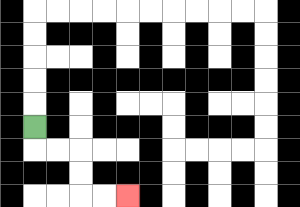{'start': '[1, 5]', 'end': '[5, 8]', 'path_directions': 'D,R,R,D,D,R,R', 'path_coordinates': '[[1, 5], [1, 6], [2, 6], [3, 6], [3, 7], [3, 8], [4, 8], [5, 8]]'}